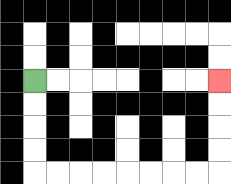{'start': '[1, 3]', 'end': '[9, 3]', 'path_directions': 'D,D,D,D,R,R,R,R,R,R,R,R,U,U,U,U', 'path_coordinates': '[[1, 3], [1, 4], [1, 5], [1, 6], [1, 7], [2, 7], [3, 7], [4, 7], [5, 7], [6, 7], [7, 7], [8, 7], [9, 7], [9, 6], [9, 5], [9, 4], [9, 3]]'}